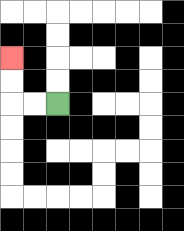{'start': '[2, 4]', 'end': '[0, 2]', 'path_directions': 'L,L,U,U', 'path_coordinates': '[[2, 4], [1, 4], [0, 4], [0, 3], [0, 2]]'}